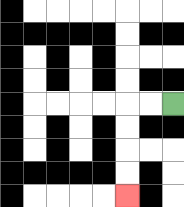{'start': '[7, 4]', 'end': '[5, 8]', 'path_directions': 'L,L,D,D,D,D', 'path_coordinates': '[[7, 4], [6, 4], [5, 4], [5, 5], [5, 6], [5, 7], [5, 8]]'}